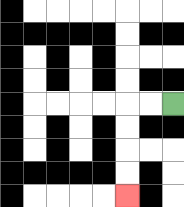{'start': '[7, 4]', 'end': '[5, 8]', 'path_directions': 'L,L,D,D,D,D', 'path_coordinates': '[[7, 4], [6, 4], [5, 4], [5, 5], [5, 6], [5, 7], [5, 8]]'}